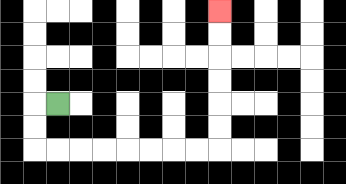{'start': '[2, 4]', 'end': '[9, 0]', 'path_directions': 'L,D,D,R,R,R,R,R,R,R,R,U,U,U,U,U,U', 'path_coordinates': '[[2, 4], [1, 4], [1, 5], [1, 6], [2, 6], [3, 6], [4, 6], [5, 6], [6, 6], [7, 6], [8, 6], [9, 6], [9, 5], [9, 4], [9, 3], [9, 2], [9, 1], [9, 0]]'}